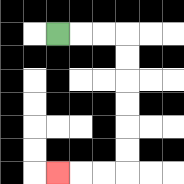{'start': '[2, 1]', 'end': '[2, 7]', 'path_directions': 'R,R,R,D,D,D,D,D,D,L,L,L', 'path_coordinates': '[[2, 1], [3, 1], [4, 1], [5, 1], [5, 2], [5, 3], [5, 4], [5, 5], [5, 6], [5, 7], [4, 7], [3, 7], [2, 7]]'}